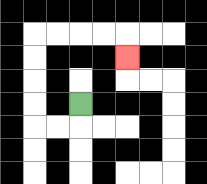{'start': '[3, 4]', 'end': '[5, 2]', 'path_directions': 'D,L,L,U,U,U,U,R,R,R,R,D', 'path_coordinates': '[[3, 4], [3, 5], [2, 5], [1, 5], [1, 4], [1, 3], [1, 2], [1, 1], [2, 1], [3, 1], [4, 1], [5, 1], [5, 2]]'}